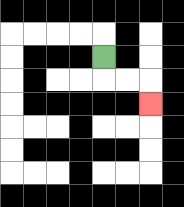{'start': '[4, 2]', 'end': '[6, 4]', 'path_directions': 'D,R,R,D', 'path_coordinates': '[[4, 2], [4, 3], [5, 3], [6, 3], [6, 4]]'}